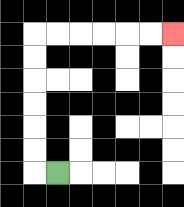{'start': '[2, 7]', 'end': '[7, 1]', 'path_directions': 'L,U,U,U,U,U,U,R,R,R,R,R,R', 'path_coordinates': '[[2, 7], [1, 7], [1, 6], [1, 5], [1, 4], [1, 3], [1, 2], [1, 1], [2, 1], [3, 1], [4, 1], [5, 1], [6, 1], [7, 1]]'}